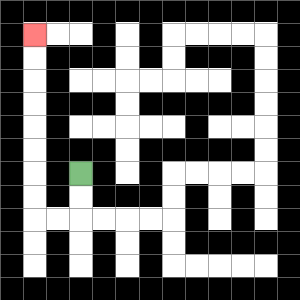{'start': '[3, 7]', 'end': '[1, 1]', 'path_directions': 'D,D,L,L,U,U,U,U,U,U,U,U', 'path_coordinates': '[[3, 7], [3, 8], [3, 9], [2, 9], [1, 9], [1, 8], [1, 7], [1, 6], [1, 5], [1, 4], [1, 3], [1, 2], [1, 1]]'}